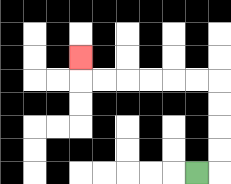{'start': '[8, 7]', 'end': '[3, 2]', 'path_directions': 'R,U,U,U,U,L,L,L,L,L,L,U', 'path_coordinates': '[[8, 7], [9, 7], [9, 6], [9, 5], [9, 4], [9, 3], [8, 3], [7, 3], [6, 3], [5, 3], [4, 3], [3, 3], [3, 2]]'}